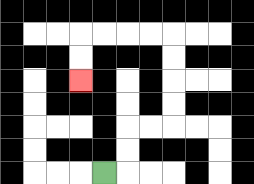{'start': '[4, 7]', 'end': '[3, 3]', 'path_directions': 'R,U,U,R,R,U,U,U,U,L,L,L,L,D,D', 'path_coordinates': '[[4, 7], [5, 7], [5, 6], [5, 5], [6, 5], [7, 5], [7, 4], [7, 3], [7, 2], [7, 1], [6, 1], [5, 1], [4, 1], [3, 1], [3, 2], [3, 3]]'}